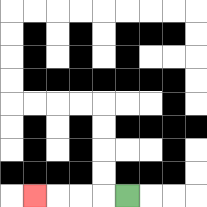{'start': '[5, 8]', 'end': '[1, 8]', 'path_directions': 'L,L,L,L', 'path_coordinates': '[[5, 8], [4, 8], [3, 8], [2, 8], [1, 8]]'}